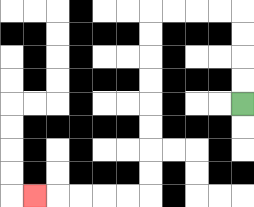{'start': '[10, 4]', 'end': '[1, 8]', 'path_directions': 'U,U,U,U,L,L,L,L,D,D,D,D,D,D,D,D,L,L,L,L,L', 'path_coordinates': '[[10, 4], [10, 3], [10, 2], [10, 1], [10, 0], [9, 0], [8, 0], [7, 0], [6, 0], [6, 1], [6, 2], [6, 3], [6, 4], [6, 5], [6, 6], [6, 7], [6, 8], [5, 8], [4, 8], [3, 8], [2, 8], [1, 8]]'}